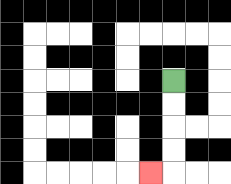{'start': '[7, 3]', 'end': '[6, 7]', 'path_directions': 'D,D,D,D,L', 'path_coordinates': '[[7, 3], [7, 4], [7, 5], [7, 6], [7, 7], [6, 7]]'}